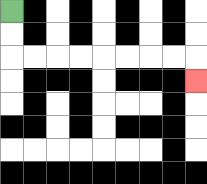{'start': '[0, 0]', 'end': '[8, 3]', 'path_directions': 'D,D,R,R,R,R,R,R,R,R,D', 'path_coordinates': '[[0, 0], [0, 1], [0, 2], [1, 2], [2, 2], [3, 2], [4, 2], [5, 2], [6, 2], [7, 2], [8, 2], [8, 3]]'}